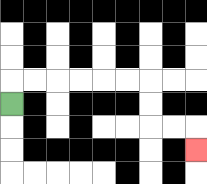{'start': '[0, 4]', 'end': '[8, 6]', 'path_directions': 'U,R,R,R,R,R,R,D,D,R,R,D', 'path_coordinates': '[[0, 4], [0, 3], [1, 3], [2, 3], [3, 3], [4, 3], [5, 3], [6, 3], [6, 4], [6, 5], [7, 5], [8, 5], [8, 6]]'}